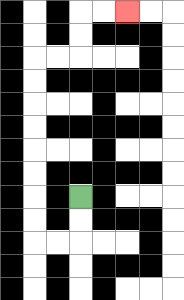{'start': '[3, 8]', 'end': '[5, 0]', 'path_directions': 'D,D,L,L,U,U,U,U,U,U,U,U,R,R,U,U,R,R', 'path_coordinates': '[[3, 8], [3, 9], [3, 10], [2, 10], [1, 10], [1, 9], [1, 8], [1, 7], [1, 6], [1, 5], [1, 4], [1, 3], [1, 2], [2, 2], [3, 2], [3, 1], [3, 0], [4, 0], [5, 0]]'}